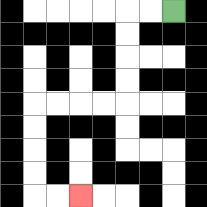{'start': '[7, 0]', 'end': '[3, 8]', 'path_directions': 'L,L,D,D,D,D,L,L,L,L,D,D,D,D,R,R', 'path_coordinates': '[[7, 0], [6, 0], [5, 0], [5, 1], [5, 2], [5, 3], [5, 4], [4, 4], [3, 4], [2, 4], [1, 4], [1, 5], [1, 6], [1, 7], [1, 8], [2, 8], [3, 8]]'}